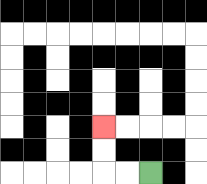{'start': '[6, 7]', 'end': '[4, 5]', 'path_directions': 'L,L,U,U', 'path_coordinates': '[[6, 7], [5, 7], [4, 7], [4, 6], [4, 5]]'}